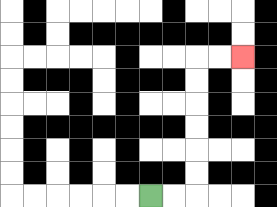{'start': '[6, 8]', 'end': '[10, 2]', 'path_directions': 'R,R,U,U,U,U,U,U,R,R', 'path_coordinates': '[[6, 8], [7, 8], [8, 8], [8, 7], [8, 6], [8, 5], [8, 4], [8, 3], [8, 2], [9, 2], [10, 2]]'}